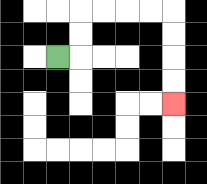{'start': '[2, 2]', 'end': '[7, 4]', 'path_directions': 'R,U,U,R,R,R,R,D,D,D,D', 'path_coordinates': '[[2, 2], [3, 2], [3, 1], [3, 0], [4, 0], [5, 0], [6, 0], [7, 0], [7, 1], [7, 2], [7, 3], [7, 4]]'}